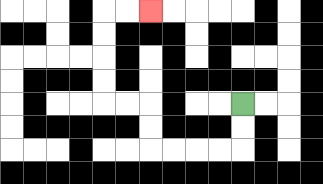{'start': '[10, 4]', 'end': '[6, 0]', 'path_directions': 'D,D,L,L,L,L,U,U,L,L,U,U,U,U,R,R', 'path_coordinates': '[[10, 4], [10, 5], [10, 6], [9, 6], [8, 6], [7, 6], [6, 6], [6, 5], [6, 4], [5, 4], [4, 4], [4, 3], [4, 2], [4, 1], [4, 0], [5, 0], [6, 0]]'}